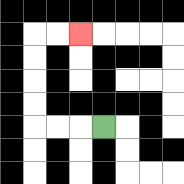{'start': '[4, 5]', 'end': '[3, 1]', 'path_directions': 'L,L,L,U,U,U,U,R,R', 'path_coordinates': '[[4, 5], [3, 5], [2, 5], [1, 5], [1, 4], [1, 3], [1, 2], [1, 1], [2, 1], [3, 1]]'}